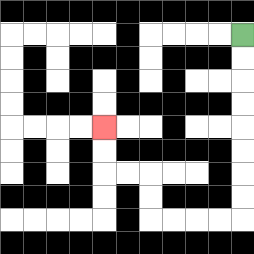{'start': '[10, 1]', 'end': '[4, 5]', 'path_directions': 'D,D,D,D,D,D,D,D,L,L,L,L,U,U,L,L,U,U', 'path_coordinates': '[[10, 1], [10, 2], [10, 3], [10, 4], [10, 5], [10, 6], [10, 7], [10, 8], [10, 9], [9, 9], [8, 9], [7, 9], [6, 9], [6, 8], [6, 7], [5, 7], [4, 7], [4, 6], [4, 5]]'}